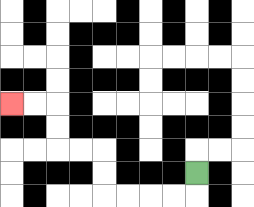{'start': '[8, 7]', 'end': '[0, 4]', 'path_directions': 'D,L,L,L,L,U,U,L,L,U,U,L,L', 'path_coordinates': '[[8, 7], [8, 8], [7, 8], [6, 8], [5, 8], [4, 8], [4, 7], [4, 6], [3, 6], [2, 6], [2, 5], [2, 4], [1, 4], [0, 4]]'}